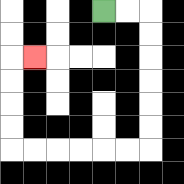{'start': '[4, 0]', 'end': '[1, 2]', 'path_directions': 'R,R,D,D,D,D,D,D,L,L,L,L,L,L,U,U,U,U,R', 'path_coordinates': '[[4, 0], [5, 0], [6, 0], [6, 1], [6, 2], [6, 3], [6, 4], [6, 5], [6, 6], [5, 6], [4, 6], [3, 6], [2, 6], [1, 6], [0, 6], [0, 5], [0, 4], [0, 3], [0, 2], [1, 2]]'}